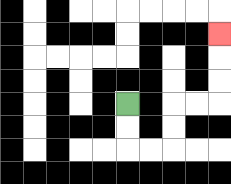{'start': '[5, 4]', 'end': '[9, 1]', 'path_directions': 'D,D,R,R,U,U,R,R,U,U,U', 'path_coordinates': '[[5, 4], [5, 5], [5, 6], [6, 6], [7, 6], [7, 5], [7, 4], [8, 4], [9, 4], [9, 3], [9, 2], [9, 1]]'}